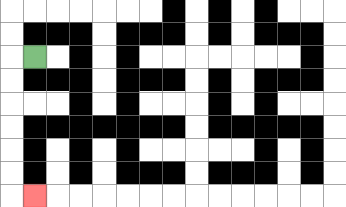{'start': '[1, 2]', 'end': '[1, 8]', 'path_directions': 'L,D,D,D,D,D,D,R', 'path_coordinates': '[[1, 2], [0, 2], [0, 3], [0, 4], [0, 5], [0, 6], [0, 7], [0, 8], [1, 8]]'}